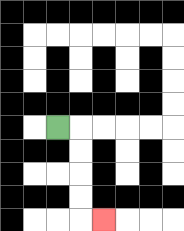{'start': '[2, 5]', 'end': '[4, 9]', 'path_directions': 'R,D,D,D,D,R', 'path_coordinates': '[[2, 5], [3, 5], [3, 6], [3, 7], [3, 8], [3, 9], [4, 9]]'}